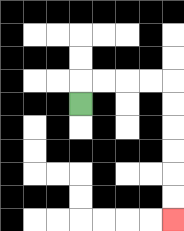{'start': '[3, 4]', 'end': '[7, 9]', 'path_directions': 'U,R,R,R,R,D,D,D,D,D,D', 'path_coordinates': '[[3, 4], [3, 3], [4, 3], [5, 3], [6, 3], [7, 3], [7, 4], [7, 5], [7, 6], [7, 7], [7, 8], [7, 9]]'}